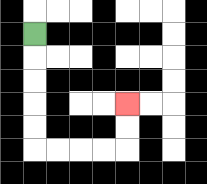{'start': '[1, 1]', 'end': '[5, 4]', 'path_directions': 'D,D,D,D,D,R,R,R,R,U,U', 'path_coordinates': '[[1, 1], [1, 2], [1, 3], [1, 4], [1, 5], [1, 6], [2, 6], [3, 6], [4, 6], [5, 6], [5, 5], [5, 4]]'}